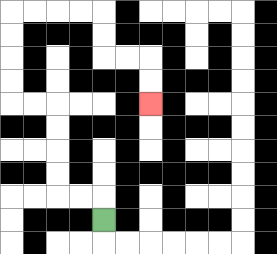{'start': '[4, 9]', 'end': '[6, 4]', 'path_directions': 'U,L,L,U,U,U,U,L,L,U,U,U,U,R,R,R,R,D,D,R,R,D,D', 'path_coordinates': '[[4, 9], [4, 8], [3, 8], [2, 8], [2, 7], [2, 6], [2, 5], [2, 4], [1, 4], [0, 4], [0, 3], [0, 2], [0, 1], [0, 0], [1, 0], [2, 0], [3, 0], [4, 0], [4, 1], [4, 2], [5, 2], [6, 2], [6, 3], [6, 4]]'}